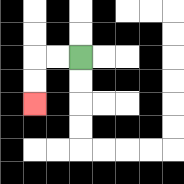{'start': '[3, 2]', 'end': '[1, 4]', 'path_directions': 'L,L,D,D', 'path_coordinates': '[[3, 2], [2, 2], [1, 2], [1, 3], [1, 4]]'}